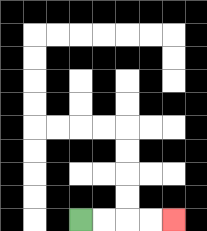{'start': '[3, 9]', 'end': '[7, 9]', 'path_directions': 'R,R,R,R', 'path_coordinates': '[[3, 9], [4, 9], [5, 9], [6, 9], [7, 9]]'}